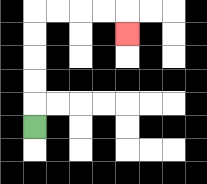{'start': '[1, 5]', 'end': '[5, 1]', 'path_directions': 'U,U,U,U,U,R,R,R,R,D', 'path_coordinates': '[[1, 5], [1, 4], [1, 3], [1, 2], [1, 1], [1, 0], [2, 0], [3, 0], [4, 0], [5, 0], [5, 1]]'}